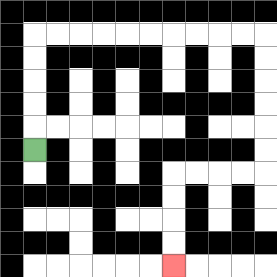{'start': '[1, 6]', 'end': '[7, 11]', 'path_directions': 'U,U,U,U,U,R,R,R,R,R,R,R,R,R,R,D,D,D,D,D,D,L,L,L,L,D,D,D,D', 'path_coordinates': '[[1, 6], [1, 5], [1, 4], [1, 3], [1, 2], [1, 1], [2, 1], [3, 1], [4, 1], [5, 1], [6, 1], [7, 1], [8, 1], [9, 1], [10, 1], [11, 1], [11, 2], [11, 3], [11, 4], [11, 5], [11, 6], [11, 7], [10, 7], [9, 7], [8, 7], [7, 7], [7, 8], [7, 9], [7, 10], [7, 11]]'}